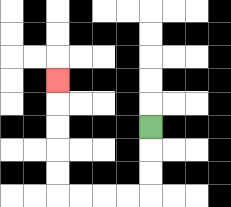{'start': '[6, 5]', 'end': '[2, 3]', 'path_directions': 'D,D,D,L,L,L,L,U,U,U,U,U', 'path_coordinates': '[[6, 5], [6, 6], [6, 7], [6, 8], [5, 8], [4, 8], [3, 8], [2, 8], [2, 7], [2, 6], [2, 5], [2, 4], [2, 3]]'}